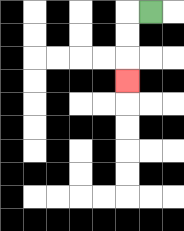{'start': '[6, 0]', 'end': '[5, 3]', 'path_directions': 'L,D,D,D', 'path_coordinates': '[[6, 0], [5, 0], [5, 1], [5, 2], [5, 3]]'}